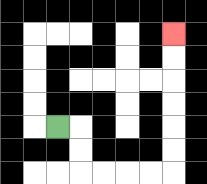{'start': '[2, 5]', 'end': '[7, 1]', 'path_directions': 'R,D,D,R,R,R,R,U,U,U,U,U,U', 'path_coordinates': '[[2, 5], [3, 5], [3, 6], [3, 7], [4, 7], [5, 7], [6, 7], [7, 7], [7, 6], [7, 5], [7, 4], [7, 3], [7, 2], [7, 1]]'}